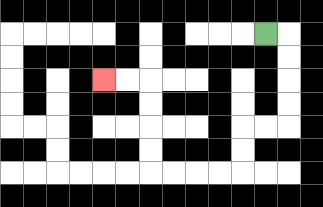{'start': '[11, 1]', 'end': '[4, 3]', 'path_directions': 'R,D,D,D,D,L,L,D,D,L,L,L,L,U,U,U,U,L,L', 'path_coordinates': '[[11, 1], [12, 1], [12, 2], [12, 3], [12, 4], [12, 5], [11, 5], [10, 5], [10, 6], [10, 7], [9, 7], [8, 7], [7, 7], [6, 7], [6, 6], [6, 5], [6, 4], [6, 3], [5, 3], [4, 3]]'}